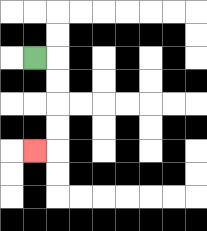{'start': '[1, 2]', 'end': '[1, 6]', 'path_directions': 'R,D,D,D,D,L', 'path_coordinates': '[[1, 2], [2, 2], [2, 3], [2, 4], [2, 5], [2, 6], [1, 6]]'}